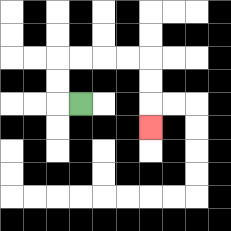{'start': '[3, 4]', 'end': '[6, 5]', 'path_directions': 'L,U,U,R,R,R,R,D,D,D', 'path_coordinates': '[[3, 4], [2, 4], [2, 3], [2, 2], [3, 2], [4, 2], [5, 2], [6, 2], [6, 3], [6, 4], [6, 5]]'}